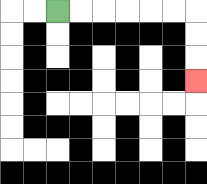{'start': '[2, 0]', 'end': '[8, 3]', 'path_directions': 'R,R,R,R,R,R,D,D,D', 'path_coordinates': '[[2, 0], [3, 0], [4, 0], [5, 0], [6, 0], [7, 0], [8, 0], [8, 1], [8, 2], [8, 3]]'}